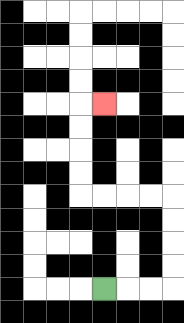{'start': '[4, 12]', 'end': '[4, 4]', 'path_directions': 'R,R,R,U,U,U,U,L,L,L,L,U,U,U,U,R', 'path_coordinates': '[[4, 12], [5, 12], [6, 12], [7, 12], [7, 11], [7, 10], [7, 9], [7, 8], [6, 8], [5, 8], [4, 8], [3, 8], [3, 7], [3, 6], [3, 5], [3, 4], [4, 4]]'}